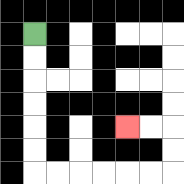{'start': '[1, 1]', 'end': '[5, 5]', 'path_directions': 'D,D,D,D,D,D,R,R,R,R,R,R,U,U,L,L', 'path_coordinates': '[[1, 1], [1, 2], [1, 3], [1, 4], [1, 5], [1, 6], [1, 7], [2, 7], [3, 7], [4, 7], [5, 7], [6, 7], [7, 7], [7, 6], [7, 5], [6, 5], [5, 5]]'}